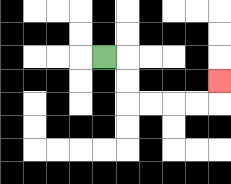{'start': '[4, 2]', 'end': '[9, 3]', 'path_directions': 'R,D,D,R,R,R,R,U', 'path_coordinates': '[[4, 2], [5, 2], [5, 3], [5, 4], [6, 4], [7, 4], [8, 4], [9, 4], [9, 3]]'}